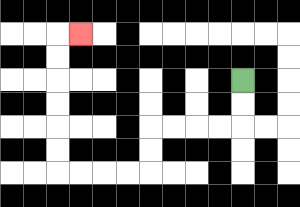{'start': '[10, 3]', 'end': '[3, 1]', 'path_directions': 'D,D,L,L,L,L,D,D,L,L,L,L,U,U,U,U,U,U,R', 'path_coordinates': '[[10, 3], [10, 4], [10, 5], [9, 5], [8, 5], [7, 5], [6, 5], [6, 6], [6, 7], [5, 7], [4, 7], [3, 7], [2, 7], [2, 6], [2, 5], [2, 4], [2, 3], [2, 2], [2, 1], [3, 1]]'}